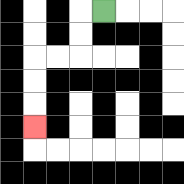{'start': '[4, 0]', 'end': '[1, 5]', 'path_directions': 'L,D,D,L,L,D,D,D', 'path_coordinates': '[[4, 0], [3, 0], [3, 1], [3, 2], [2, 2], [1, 2], [1, 3], [1, 4], [1, 5]]'}